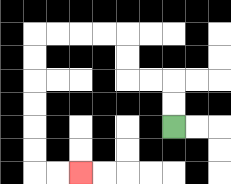{'start': '[7, 5]', 'end': '[3, 7]', 'path_directions': 'U,U,L,L,U,U,L,L,L,L,D,D,D,D,D,D,R,R', 'path_coordinates': '[[7, 5], [7, 4], [7, 3], [6, 3], [5, 3], [5, 2], [5, 1], [4, 1], [3, 1], [2, 1], [1, 1], [1, 2], [1, 3], [1, 4], [1, 5], [1, 6], [1, 7], [2, 7], [3, 7]]'}